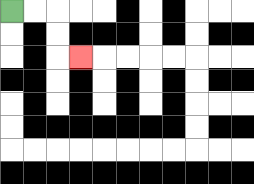{'start': '[0, 0]', 'end': '[3, 2]', 'path_directions': 'R,R,D,D,R', 'path_coordinates': '[[0, 0], [1, 0], [2, 0], [2, 1], [2, 2], [3, 2]]'}